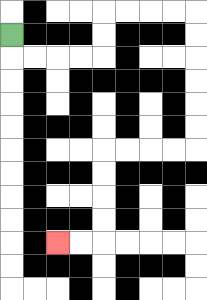{'start': '[0, 1]', 'end': '[2, 10]', 'path_directions': 'D,R,R,R,R,U,U,R,R,R,R,D,D,D,D,D,D,L,L,L,L,D,D,D,D,L,L', 'path_coordinates': '[[0, 1], [0, 2], [1, 2], [2, 2], [3, 2], [4, 2], [4, 1], [4, 0], [5, 0], [6, 0], [7, 0], [8, 0], [8, 1], [8, 2], [8, 3], [8, 4], [8, 5], [8, 6], [7, 6], [6, 6], [5, 6], [4, 6], [4, 7], [4, 8], [4, 9], [4, 10], [3, 10], [2, 10]]'}